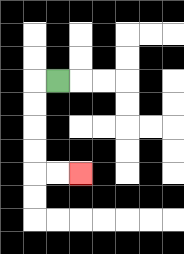{'start': '[2, 3]', 'end': '[3, 7]', 'path_directions': 'L,D,D,D,D,R,R', 'path_coordinates': '[[2, 3], [1, 3], [1, 4], [1, 5], [1, 6], [1, 7], [2, 7], [3, 7]]'}